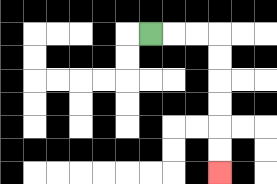{'start': '[6, 1]', 'end': '[9, 7]', 'path_directions': 'R,R,R,D,D,D,D,D,D', 'path_coordinates': '[[6, 1], [7, 1], [8, 1], [9, 1], [9, 2], [9, 3], [9, 4], [9, 5], [9, 6], [9, 7]]'}